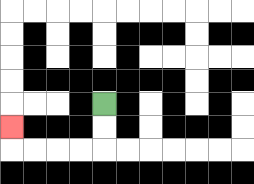{'start': '[4, 4]', 'end': '[0, 5]', 'path_directions': 'D,D,L,L,L,L,U', 'path_coordinates': '[[4, 4], [4, 5], [4, 6], [3, 6], [2, 6], [1, 6], [0, 6], [0, 5]]'}